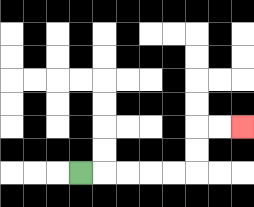{'start': '[3, 7]', 'end': '[10, 5]', 'path_directions': 'R,R,R,R,R,U,U,R,R', 'path_coordinates': '[[3, 7], [4, 7], [5, 7], [6, 7], [7, 7], [8, 7], [8, 6], [8, 5], [9, 5], [10, 5]]'}